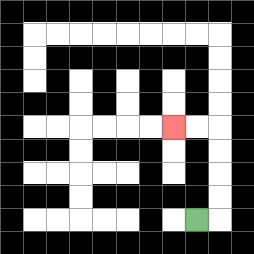{'start': '[8, 9]', 'end': '[7, 5]', 'path_directions': 'R,U,U,U,U,L,L', 'path_coordinates': '[[8, 9], [9, 9], [9, 8], [9, 7], [9, 6], [9, 5], [8, 5], [7, 5]]'}